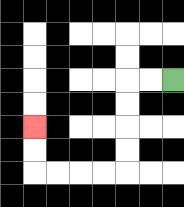{'start': '[7, 3]', 'end': '[1, 5]', 'path_directions': 'L,L,D,D,D,D,L,L,L,L,U,U', 'path_coordinates': '[[7, 3], [6, 3], [5, 3], [5, 4], [5, 5], [5, 6], [5, 7], [4, 7], [3, 7], [2, 7], [1, 7], [1, 6], [1, 5]]'}